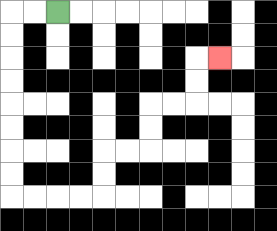{'start': '[2, 0]', 'end': '[9, 2]', 'path_directions': 'L,L,D,D,D,D,D,D,D,D,R,R,R,R,U,U,R,R,U,U,R,R,U,U,R', 'path_coordinates': '[[2, 0], [1, 0], [0, 0], [0, 1], [0, 2], [0, 3], [0, 4], [0, 5], [0, 6], [0, 7], [0, 8], [1, 8], [2, 8], [3, 8], [4, 8], [4, 7], [4, 6], [5, 6], [6, 6], [6, 5], [6, 4], [7, 4], [8, 4], [8, 3], [8, 2], [9, 2]]'}